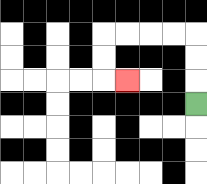{'start': '[8, 4]', 'end': '[5, 3]', 'path_directions': 'U,U,U,L,L,L,L,D,D,R', 'path_coordinates': '[[8, 4], [8, 3], [8, 2], [8, 1], [7, 1], [6, 1], [5, 1], [4, 1], [4, 2], [4, 3], [5, 3]]'}